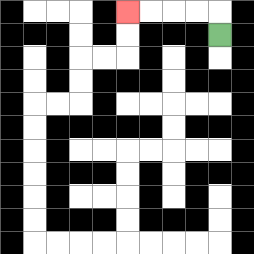{'start': '[9, 1]', 'end': '[5, 0]', 'path_directions': 'U,L,L,L,L', 'path_coordinates': '[[9, 1], [9, 0], [8, 0], [7, 0], [6, 0], [5, 0]]'}